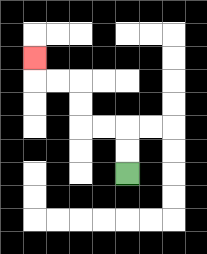{'start': '[5, 7]', 'end': '[1, 2]', 'path_directions': 'U,U,L,L,U,U,L,L,U', 'path_coordinates': '[[5, 7], [5, 6], [5, 5], [4, 5], [3, 5], [3, 4], [3, 3], [2, 3], [1, 3], [1, 2]]'}